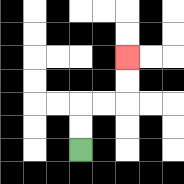{'start': '[3, 6]', 'end': '[5, 2]', 'path_directions': 'U,U,R,R,U,U', 'path_coordinates': '[[3, 6], [3, 5], [3, 4], [4, 4], [5, 4], [5, 3], [5, 2]]'}